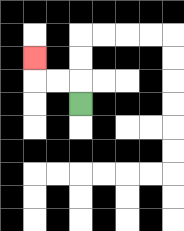{'start': '[3, 4]', 'end': '[1, 2]', 'path_directions': 'U,L,L,U', 'path_coordinates': '[[3, 4], [3, 3], [2, 3], [1, 3], [1, 2]]'}